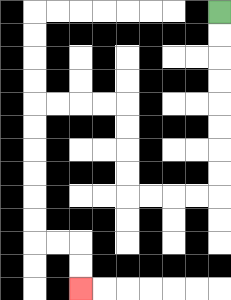{'start': '[9, 0]', 'end': '[3, 12]', 'path_directions': 'D,D,D,D,D,D,D,D,L,L,L,L,U,U,U,U,L,L,L,L,D,D,D,D,D,D,R,R,D,D', 'path_coordinates': '[[9, 0], [9, 1], [9, 2], [9, 3], [9, 4], [9, 5], [9, 6], [9, 7], [9, 8], [8, 8], [7, 8], [6, 8], [5, 8], [5, 7], [5, 6], [5, 5], [5, 4], [4, 4], [3, 4], [2, 4], [1, 4], [1, 5], [1, 6], [1, 7], [1, 8], [1, 9], [1, 10], [2, 10], [3, 10], [3, 11], [3, 12]]'}